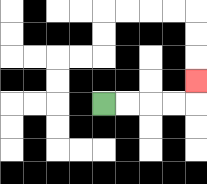{'start': '[4, 4]', 'end': '[8, 3]', 'path_directions': 'R,R,R,R,U', 'path_coordinates': '[[4, 4], [5, 4], [6, 4], [7, 4], [8, 4], [8, 3]]'}